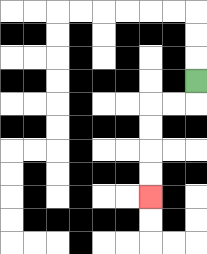{'start': '[8, 3]', 'end': '[6, 8]', 'path_directions': 'D,L,L,D,D,D,D', 'path_coordinates': '[[8, 3], [8, 4], [7, 4], [6, 4], [6, 5], [6, 6], [6, 7], [6, 8]]'}